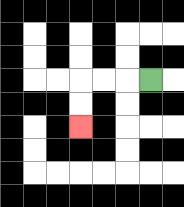{'start': '[6, 3]', 'end': '[3, 5]', 'path_directions': 'L,L,L,D,D', 'path_coordinates': '[[6, 3], [5, 3], [4, 3], [3, 3], [3, 4], [3, 5]]'}